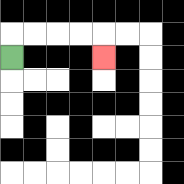{'start': '[0, 2]', 'end': '[4, 2]', 'path_directions': 'U,R,R,R,R,D', 'path_coordinates': '[[0, 2], [0, 1], [1, 1], [2, 1], [3, 1], [4, 1], [4, 2]]'}